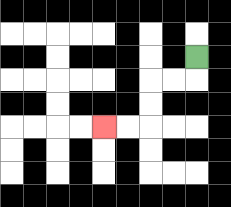{'start': '[8, 2]', 'end': '[4, 5]', 'path_directions': 'D,L,L,D,D,L,L', 'path_coordinates': '[[8, 2], [8, 3], [7, 3], [6, 3], [6, 4], [6, 5], [5, 5], [4, 5]]'}